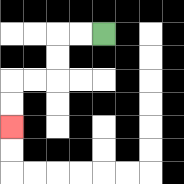{'start': '[4, 1]', 'end': '[0, 5]', 'path_directions': 'L,L,D,D,L,L,D,D', 'path_coordinates': '[[4, 1], [3, 1], [2, 1], [2, 2], [2, 3], [1, 3], [0, 3], [0, 4], [0, 5]]'}